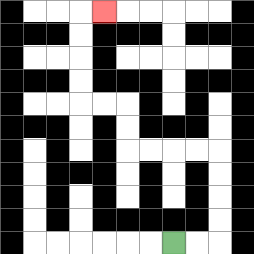{'start': '[7, 10]', 'end': '[4, 0]', 'path_directions': 'R,R,U,U,U,U,L,L,L,L,U,U,L,L,U,U,U,U,R', 'path_coordinates': '[[7, 10], [8, 10], [9, 10], [9, 9], [9, 8], [9, 7], [9, 6], [8, 6], [7, 6], [6, 6], [5, 6], [5, 5], [5, 4], [4, 4], [3, 4], [3, 3], [3, 2], [3, 1], [3, 0], [4, 0]]'}